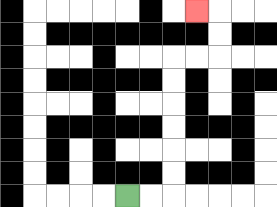{'start': '[5, 8]', 'end': '[8, 0]', 'path_directions': 'R,R,U,U,U,U,U,U,R,R,U,U,L', 'path_coordinates': '[[5, 8], [6, 8], [7, 8], [7, 7], [7, 6], [7, 5], [7, 4], [7, 3], [7, 2], [8, 2], [9, 2], [9, 1], [9, 0], [8, 0]]'}